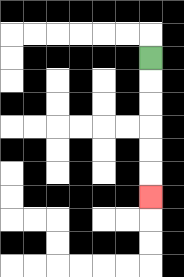{'start': '[6, 2]', 'end': '[6, 8]', 'path_directions': 'D,D,D,D,D,D', 'path_coordinates': '[[6, 2], [6, 3], [6, 4], [6, 5], [6, 6], [6, 7], [6, 8]]'}